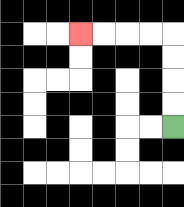{'start': '[7, 5]', 'end': '[3, 1]', 'path_directions': 'U,U,U,U,L,L,L,L', 'path_coordinates': '[[7, 5], [7, 4], [7, 3], [7, 2], [7, 1], [6, 1], [5, 1], [4, 1], [3, 1]]'}